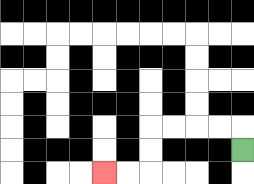{'start': '[10, 6]', 'end': '[4, 7]', 'path_directions': 'U,L,L,L,L,D,D,L,L', 'path_coordinates': '[[10, 6], [10, 5], [9, 5], [8, 5], [7, 5], [6, 5], [6, 6], [6, 7], [5, 7], [4, 7]]'}